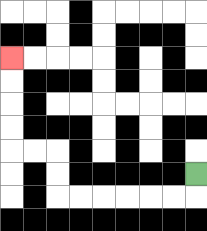{'start': '[8, 7]', 'end': '[0, 2]', 'path_directions': 'D,L,L,L,L,L,L,U,U,L,L,U,U,U,U', 'path_coordinates': '[[8, 7], [8, 8], [7, 8], [6, 8], [5, 8], [4, 8], [3, 8], [2, 8], [2, 7], [2, 6], [1, 6], [0, 6], [0, 5], [0, 4], [0, 3], [0, 2]]'}